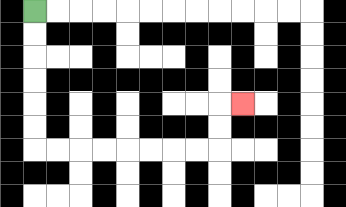{'start': '[1, 0]', 'end': '[10, 4]', 'path_directions': 'D,D,D,D,D,D,R,R,R,R,R,R,R,R,U,U,R', 'path_coordinates': '[[1, 0], [1, 1], [1, 2], [1, 3], [1, 4], [1, 5], [1, 6], [2, 6], [3, 6], [4, 6], [5, 6], [6, 6], [7, 6], [8, 6], [9, 6], [9, 5], [9, 4], [10, 4]]'}